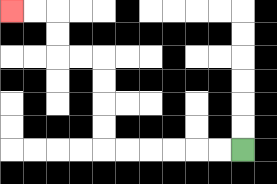{'start': '[10, 6]', 'end': '[0, 0]', 'path_directions': 'L,L,L,L,L,L,U,U,U,U,L,L,U,U,L,L', 'path_coordinates': '[[10, 6], [9, 6], [8, 6], [7, 6], [6, 6], [5, 6], [4, 6], [4, 5], [4, 4], [4, 3], [4, 2], [3, 2], [2, 2], [2, 1], [2, 0], [1, 0], [0, 0]]'}